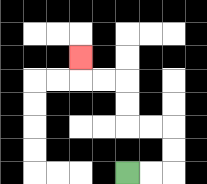{'start': '[5, 7]', 'end': '[3, 2]', 'path_directions': 'R,R,U,U,L,L,U,U,L,L,U', 'path_coordinates': '[[5, 7], [6, 7], [7, 7], [7, 6], [7, 5], [6, 5], [5, 5], [5, 4], [5, 3], [4, 3], [3, 3], [3, 2]]'}